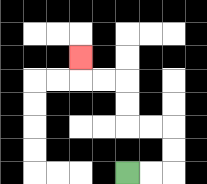{'start': '[5, 7]', 'end': '[3, 2]', 'path_directions': 'R,R,U,U,L,L,U,U,L,L,U', 'path_coordinates': '[[5, 7], [6, 7], [7, 7], [7, 6], [7, 5], [6, 5], [5, 5], [5, 4], [5, 3], [4, 3], [3, 3], [3, 2]]'}